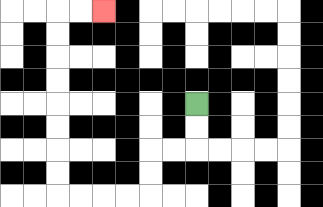{'start': '[8, 4]', 'end': '[4, 0]', 'path_directions': 'D,D,L,L,D,D,L,L,L,L,U,U,U,U,U,U,U,U,R,R', 'path_coordinates': '[[8, 4], [8, 5], [8, 6], [7, 6], [6, 6], [6, 7], [6, 8], [5, 8], [4, 8], [3, 8], [2, 8], [2, 7], [2, 6], [2, 5], [2, 4], [2, 3], [2, 2], [2, 1], [2, 0], [3, 0], [4, 0]]'}